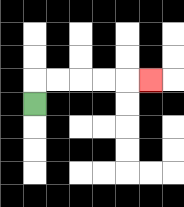{'start': '[1, 4]', 'end': '[6, 3]', 'path_directions': 'U,R,R,R,R,R', 'path_coordinates': '[[1, 4], [1, 3], [2, 3], [3, 3], [4, 3], [5, 3], [6, 3]]'}